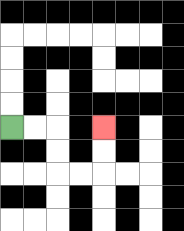{'start': '[0, 5]', 'end': '[4, 5]', 'path_directions': 'R,R,D,D,R,R,U,U', 'path_coordinates': '[[0, 5], [1, 5], [2, 5], [2, 6], [2, 7], [3, 7], [4, 7], [4, 6], [4, 5]]'}